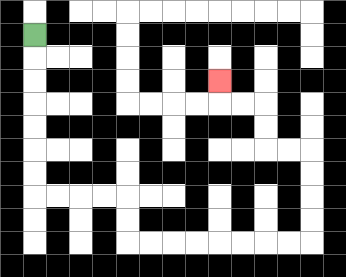{'start': '[1, 1]', 'end': '[9, 3]', 'path_directions': 'D,D,D,D,D,D,D,R,R,R,R,D,D,R,R,R,R,R,R,R,R,U,U,U,U,L,L,U,U,L,L,U', 'path_coordinates': '[[1, 1], [1, 2], [1, 3], [1, 4], [1, 5], [1, 6], [1, 7], [1, 8], [2, 8], [3, 8], [4, 8], [5, 8], [5, 9], [5, 10], [6, 10], [7, 10], [8, 10], [9, 10], [10, 10], [11, 10], [12, 10], [13, 10], [13, 9], [13, 8], [13, 7], [13, 6], [12, 6], [11, 6], [11, 5], [11, 4], [10, 4], [9, 4], [9, 3]]'}